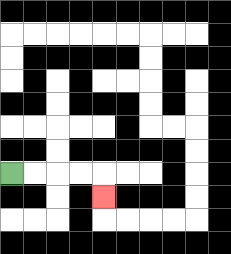{'start': '[0, 7]', 'end': '[4, 8]', 'path_directions': 'R,R,R,R,D', 'path_coordinates': '[[0, 7], [1, 7], [2, 7], [3, 7], [4, 7], [4, 8]]'}